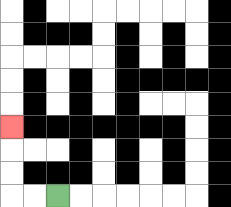{'start': '[2, 8]', 'end': '[0, 5]', 'path_directions': 'L,L,U,U,U', 'path_coordinates': '[[2, 8], [1, 8], [0, 8], [0, 7], [0, 6], [0, 5]]'}